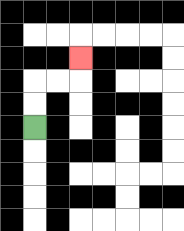{'start': '[1, 5]', 'end': '[3, 2]', 'path_directions': 'U,U,R,R,U', 'path_coordinates': '[[1, 5], [1, 4], [1, 3], [2, 3], [3, 3], [3, 2]]'}